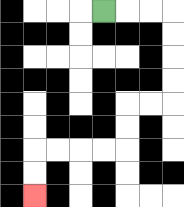{'start': '[4, 0]', 'end': '[1, 8]', 'path_directions': 'R,R,R,D,D,D,D,L,L,D,D,L,L,L,L,D,D', 'path_coordinates': '[[4, 0], [5, 0], [6, 0], [7, 0], [7, 1], [7, 2], [7, 3], [7, 4], [6, 4], [5, 4], [5, 5], [5, 6], [4, 6], [3, 6], [2, 6], [1, 6], [1, 7], [1, 8]]'}